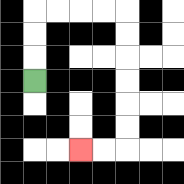{'start': '[1, 3]', 'end': '[3, 6]', 'path_directions': 'U,U,U,R,R,R,R,D,D,D,D,D,D,L,L', 'path_coordinates': '[[1, 3], [1, 2], [1, 1], [1, 0], [2, 0], [3, 0], [4, 0], [5, 0], [5, 1], [5, 2], [5, 3], [5, 4], [5, 5], [5, 6], [4, 6], [3, 6]]'}